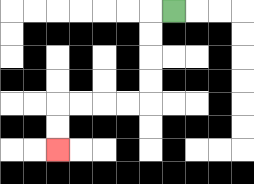{'start': '[7, 0]', 'end': '[2, 6]', 'path_directions': 'L,D,D,D,D,L,L,L,L,D,D', 'path_coordinates': '[[7, 0], [6, 0], [6, 1], [6, 2], [6, 3], [6, 4], [5, 4], [4, 4], [3, 4], [2, 4], [2, 5], [2, 6]]'}